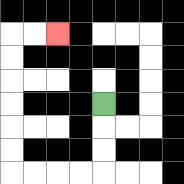{'start': '[4, 4]', 'end': '[2, 1]', 'path_directions': 'D,D,D,L,L,L,L,U,U,U,U,U,U,R,R', 'path_coordinates': '[[4, 4], [4, 5], [4, 6], [4, 7], [3, 7], [2, 7], [1, 7], [0, 7], [0, 6], [0, 5], [0, 4], [0, 3], [0, 2], [0, 1], [1, 1], [2, 1]]'}